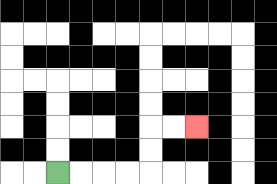{'start': '[2, 7]', 'end': '[8, 5]', 'path_directions': 'R,R,R,R,U,U,R,R', 'path_coordinates': '[[2, 7], [3, 7], [4, 7], [5, 7], [6, 7], [6, 6], [6, 5], [7, 5], [8, 5]]'}